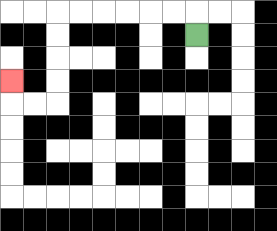{'start': '[8, 1]', 'end': '[0, 3]', 'path_directions': 'U,L,L,L,L,L,L,D,D,D,D,L,L,U', 'path_coordinates': '[[8, 1], [8, 0], [7, 0], [6, 0], [5, 0], [4, 0], [3, 0], [2, 0], [2, 1], [2, 2], [2, 3], [2, 4], [1, 4], [0, 4], [0, 3]]'}